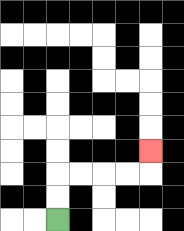{'start': '[2, 9]', 'end': '[6, 6]', 'path_directions': 'U,U,R,R,R,R,U', 'path_coordinates': '[[2, 9], [2, 8], [2, 7], [3, 7], [4, 7], [5, 7], [6, 7], [6, 6]]'}